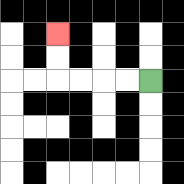{'start': '[6, 3]', 'end': '[2, 1]', 'path_directions': 'L,L,L,L,U,U', 'path_coordinates': '[[6, 3], [5, 3], [4, 3], [3, 3], [2, 3], [2, 2], [2, 1]]'}